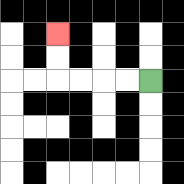{'start': '[6, 3]', 'end': '[2, 1]', 'path_directions': 'L,L,L,L,U,U', 'path_coordinates': '[[6, 3], [5, 3], [4, 3], [3, 3], [2, 3], [2, 2], [2, 1]]'}